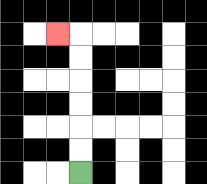{'start': '[3, 7]', 'end': '[2, 1]', 'path_directions': 'U,U,U,U,U,U,L', 'path_coordinates': '[[3, 7], [3, 6], [3, 5], [3, 4], [3, 3], [3, 2], [3, 1], [2, 1]]'}